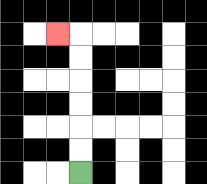{'start': '[3, 7]', 'end': '[2, 1]', 'path_directions': 'U,U,U,U,U,U,L', 'path_coordinates': '[[3, 7], [3, 6], [3, 5], [3, 4], [3, 3], [3, 2], [3, 1], [2, 1]]'}